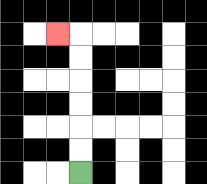{'start': '[3, 7]', 'end': '[2, 1]', 'path_directions': 'U,U,U,U,U,U,L', 'path_coordinates': '[[3, 7], [3, 6], [3, 5], [3, 4], [3, 3], [3, 2], [3, 1], [2, 1]]'}